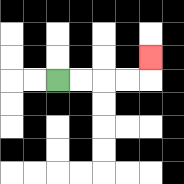{'start': '[2, 3]', 'end': '[6, 2]', 'path_directions': 'R,R,R,R,U', 'path_coordinates': '[[2, 3], [3, 3], [4, 3], [5, 3], [6, 3], [6, 2]]'}